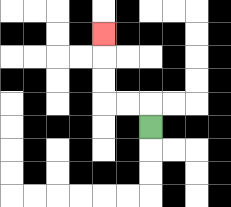{'start': '[6, 5]', 'end': '[4, 1]', 'path_directions': 'U,L,L,U,U,U', 'path_coordinates': '[[6, 5], [6, 4], [5, 4], [4, 4], [4, 3], [4, 2], [4, 1]]'}